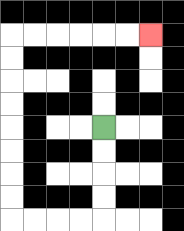{'start': '[4, 5]', 'end': '[6, 1]', 'path_directions': 'D,D,D,D,L,L,L,L,U,U,U,U,U,U,U,U,R,R,R,R,R,R', 'path_coordinates': '[[4, 5], [4, 6], [4, 7], [4, 8], [4, 9], [3, 9], [2, 9], [1, 9], [0, 9], [0, 8], [0, 7], [0, 6], [0, 5], [0, 4], [0, 3], [0, 2], [0, 1], [1, 1], [2, 1], [3, 1], [4, 1], [5, 1], [6, 1]]'}